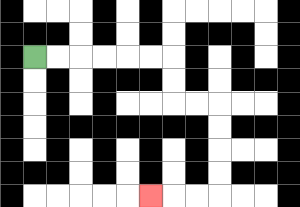{'start': '[1, 2]', 'end': '[6, 8]', 'path_directions': 'R,R,R,R,R,R,D,D,R,R,D,D,D,D,L,L,L', 'path_coordinates': '[[1, 2], [2, 2], [3, 2], [4, 2], [5, 2], [6, 2], [7, 2], [7, 3], [7, 4], [8, 4], [9, 4], [9, 5], [9, 6], [9, 7], [9, 8], [8, 8], [7, 8], [6, 8]]'}